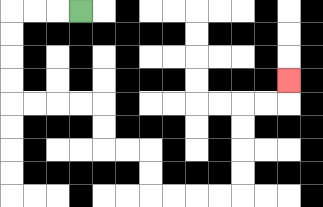{'start': '[3, 0]', 'end': '[12, 3]', 'path_directions': 'L,L,L,D,D,D,D,R,R,R,R,D,D,R,R,D,D,R,R,R,R,U,U,U,U,R,R,U', 'path_coordinates': '[[3, 0], [2, 0], [1, 0], [0, 0], [0, 1], [0, 2], [0, 3], [0, 4], [1, 4], [2, 4], [3, 4], [4, 4], [4, 5], [4, 6], [5, 6], [6, 6], [6, 7], [6, 8], [7, 8], [8, 8], [9, 8], [10, 8], [10, 7], [10, 6], [10, 5], [10, 4], [11, 4], [12, 4], [12, 3]]'}